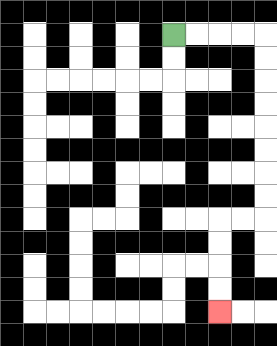{'start': '[7, 1]', 'end': '[9, 13]', 'path_directions': 'R,R,R,R,D,D,D,D,D,D,D,D,L,L,D,D,D,D', 'path_coordinates': '[[7, 1], [8, 1], [9, 1], [10, 1], [11, 1], [11, 2], [11, 3], [11, 4], [11, 5], [11, 6], [11, 7], [11, 8], [11, 9], [10, 9], [9, 9], [9, 10], [9, 11], [9, 12], [9, 13]]'}